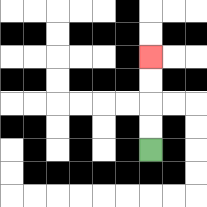{'start': '[6, 6]', 'end': '[6, 2]', 'path_directions': 'U,U,U,U', 'path_coordinates': '[[6, 6], [6, 5], [6, 4], [6, 3], [6, 2]]'}